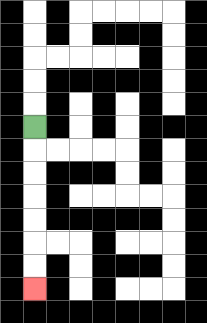{'start': '[1, 5]', 'end': '[1, 12]', 'path_directions': 'D,D,D,D,D,D,D', 'path_coordinates': '[[1, 5], [1, 6], [1, 7], [1, 8], [1, 9], [1, 10], [1, 11], [1, 12]]'}